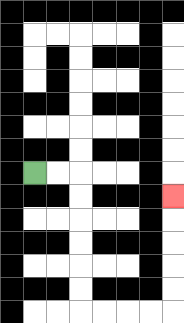{'start': '[1, 7]', 'end': '[7, 8]', 'path_directions': 'R,R,D,D,D,D,D,D,R,R,R,R,U,U,U,U,U', 'path_coordinates': '[[1, 7], [2, 7], [3, 7], [3, 8], [3, 9], [3, 10], [3, 11], [3, 12], [3, 13], [4, 13], [5, 13], [6, 13], [7, 13], [7, 12], [7, 11], [7, 10], [7, 9], [7, 8]]'}